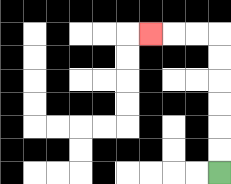{'start': '[9, 7]', 'end': '[6, 1]', 'path_directions': 'U,U,U,U,U,U,L,L,L', 'path_coordinates': '[[9, 7], [9, 6], [9, 5], [9, 4], [9, 3], [9, 2], [9, 1], [8, 1], [7, 1], [6, 1]]'}